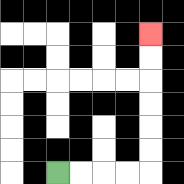{'start': '[2, 7]', 'end': '[6, 1]', 'path_directions': 'R,R,R,R,U,U,U,U,U,U', 'path_coordinates': '[[2, 7], [3, 7], [4, 7], [5, 7], [6, 7], [6, 6], [6, 5], [6, 4], [6, 3], [6, 2], [6, 1]]'}